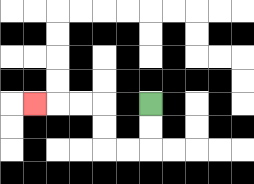{'start': '[6, 4]', 'end': '[1, 4]', 'path_directions': 'D,D,L,L,U,U,L,L,L', 'path_coordinates': '[[6, 4], [6, 5], [6, 6], [5, 6], [4, 6], [4, 5], [4, 4], [3, 4], [2, 4], [1, 4]]'}